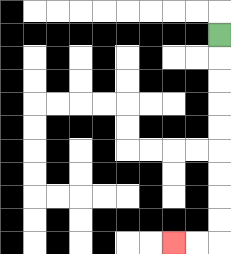{'start': '[9, 1]', 'end': '[7, 10]', 'path_directions': 'D,D,D,D,D,D,D,D,D,L,L', 'path_coordinates': '[[9, 1], [9, 2], [9, 3], [9, 4], [9, 5], [9, 6], [9, 7], [9, 8], [9, 9], [9, 10], [8, 10], [7, 10]]'}